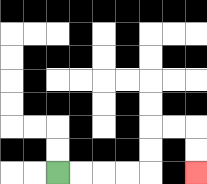{'start': '[2, 7]', 'end': '[8, 7]', 'path_directions': 'R,R,R,R,U,U,R,R,D,D', 'path_coordinates': '[[2, 7], [3, 7], [4, 7], [5, 7], [6, 7], [6, 6], [6, 5], [7, 5], [8, 5], [8, 6], [8, 7]]'}